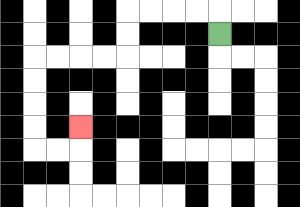{'start': '[9, 1]', 'end': '[3, 5]', 'path_directions': 'U,L,L,L,L,D,D,L,L,L,L,D,D,D,D,R,R,U', 'path_coordinates': '[[9, 1], [9, 0], [8, 0], [7, 0], [6, 0], [5, 0], [5, 1], [5, 2], [4, 2], [3, 2], [2, 2], [1, 2], [1, 3], [1, 4], [1, 5], [1, 6], [2, 6], [3, 6], [3, 5]]'}